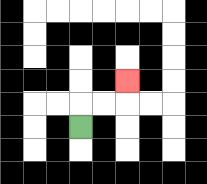{'start': '[3, 5]', 'end': '[5, 3]', 'path_directions': 'U,R,R,U', 'path_coordinates': '[[3, 5], [3, 4], [4, 4], [5, 4], [5, 3]]'}